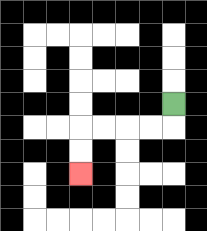{'start': '[7, 4]', 'end': '[3, 7]', 'path_directions': 'D,L,L,L,L,D,D', 'path_coordinates': '[[7, 4], [7, 5], [6, 5], [5, 5], [4, 5], [3, 5], [3, 6], [3, 7]]'}